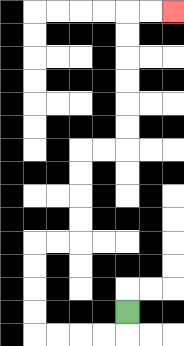{'start': '[5, 13]', 'end': '[7, 0]', 'path_directions': 'D,L,L,L,L,U,U,U,U,R,R,U,U,U,U,R,R,U,U,U,U,U,U,R,R', 'path_coordinates': '[[5, 13], [5, 14], [4, 14], [3, 14], [2, 14], [1, 14], [1, 13], [1, 12], [1, 11], [1, 10], [2, 10], [3, 10], [3, 9], [3, 8], [3, 7], [3, 6], [4, 6], [5, 6], [5, 5], [5, 4], [5, 3], [5, 2], [5, 1], [5, 0], [6, 0], [7, 0]]'}